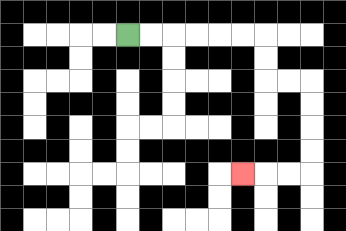{'start': '[5, 1]', 'end': '[10, 7]', 'path_directions': 'R,R,R,R,R,R,D,D,R,R,D,D,D,D,L,L,L', 'path_coordinates': '[[5, 1], [6, 1], [7, 1], [8, 1], [9, 1], [10, 1], [11, 1], [11, 2], [11, 3], [12, 3], [13, 3], [13, 4], [13, 5], [13, 6], [13, 7], [12, 7], [11, 7], [10, 7]]'}